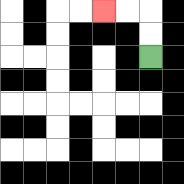{'start': '[6, 2]', 'end': '[4, 0]', 'path_directions': 'U,U,L,L', 'path_coordinates': '[[6, 2], [6, 1], [6, 0], [5, 0], [4, 0]]'}